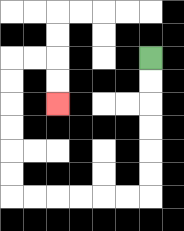{'start': '[6, 2]', 'end': '[2, 4]', 'path_directions': 'D,D,D,D,D,D,L,L,L,L,L,L,U,U,U,U,U,U,R,R,D,D', 'path_coordinates': '[[6, 2], [6, 3], [6, 4], [6, 5], [6, 6], [6, 7], [6, 8], [5, 8], [4, 8], [3, 8], [2, 8], [1, 8], [0, 8], [0, 7], [0, 6], [0, 5], [0, 4], [0, 3], [0, 2], [1, 2], [2, 2], [2, 3], [2, 4]]'}